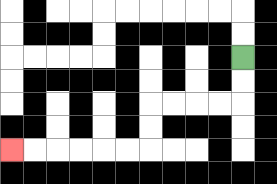{'start': '[10, 2]', 'end': '[0, 6]', 'path_directions': 'D,D,L,L,L,L,D,D,L,L,L,L,L,L', 'path_coordinates': '[[10, 2], [10, 3], [10, 4], [9, 4], [8, 4], [7, 4], [6, 4], [6, 5], [6, 6], [5, 6], [4, 6], [3, 6], [2, 6], [1, 6], [0, 6]]'}